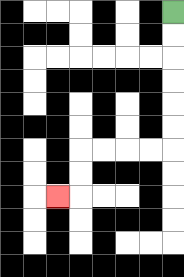{'start': '[7, 0]', 'end': '[2, 8]', 'path_directions': 'D,D,D,D,D,D,L,L,L,L,D,D,L', 'path_coordinates': '[[7, 0], [7, 1], [7, 2], [7, 3], [7, 4], [7, 5], [7, 6], [6, 6], [5, 6], [4, 6], [3, 6], [3, 7], [3, 8], [2, 8]]'}